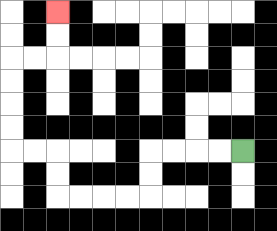{'start': '[10, 6]', 'end': '[2, 0]', 'path_directions': 'L,L,L,L,D,D,L,L,L,L,U,U,L,L,U,U,U,U,R,R,U,U', 'path_coordinates': '[[10, 6], [9, 6], [8, 6], [7, 6], [6, 6], [6, 7], [6, 8], [5, 8], [4, 8], [3, 8], [2, 8], [2, 7], [2, 6], [1, 6], [0, 6], [0, 5], [0, 4], [0, 3], [0, 2], [1, 2], [2, 2], [2, 1], [2, 0]]'}